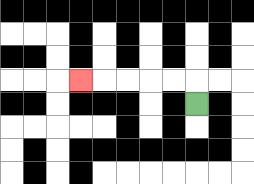{'start': '[8, 4]', 'end': '[3, 3]', 'path_directions': 'U,L,L,L,L,L', 'path_coordinates': '[[8, 4], [8, 3], [7, 3], [6, 3], [5, 3], [4, 3], [3, 3]]'}